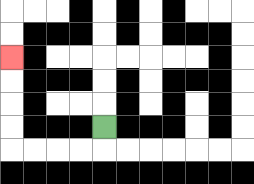{'start': '[4, 5]', 'end': '[0, 2]', 'path_directions': 'D,L,L,L,L,U,U,U,U', 'path_coordinates': '[[4, 5], [4, 6], [3, 6], [2, 6], [1, 6], [0, 6], [0, 5], [0, 4], [0, 3], [0, 2]]'}